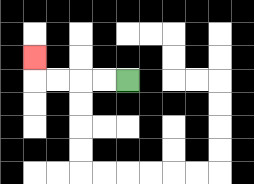{'start': '[5, 3]', 'end': '[1, 2]', 'path_directions': 'L,L,L,L,U', 'path_coordinates': '[[5, 3], [4, 3], [3, 3], [2, 3], [1, 3], [1, 2]]'}